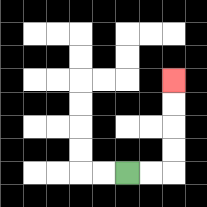{'start': '[5, 7]', 'end': '[7, 3]', 'path_directions': 'R,R,U,U,U,U', 'path_coordinates': '[[5, 7], [6, 7], [7, 7], [7, 6], [7, 5], [7, 4], [7, 3]]'}